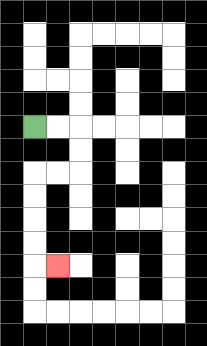{'start': '[1, 5]', 'end': '[2, 11]', 'path_directions': 'R,R,D,D,L,L,D,D,D,D,R', 'path_coordinates': '[[1, 5], [2, 5], [3, 5], [3, 6], [3, 7], [2, 7], [1, 7], [1, 8], [1, 9], [1, 10], [1, 11], [2, 11]]'}